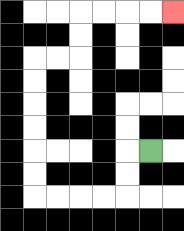{'start': '[6, 6]', 'end': '[7, 0]', 'path_directions': 'L,D,D,L,L,L,L,U,U,U,U,U,U,R,R,U,U,R,R,R,R', 'path_coordinates': '[[6, 6], [5, 6], [5, 7], [5, 8], [4, 8], [3, 8], [2, 8], [1, 8], [1, 7], [1, 6], [1, 5], [1, 4], [1, 3], [1, 2], [2, 2], [3, 2], [3, 1], [3, 0], [4, 0], [5, 0], [6, 0], [7, 0]]'}